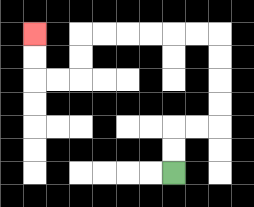{'start': '[7, 7]', 'end': '[1, 1]', 'path_directions': 'U,U,R,R,U,U,U,U,L,L,L,L,L,L,D,D,L,L,U,U', 'path_coordinates': '[[7, 7], [7, 6], [7, 5], [8, 5], [9, 5], [9, 4], [9, 3], [9, 2], [9, 1], [8, 1], [7, 1], [6, 1], [5, 1], [4, 1], [3, 1], [3, 2], [3, 3], [2, 3], [1, 3], [1, 2], [1, 1]]'}